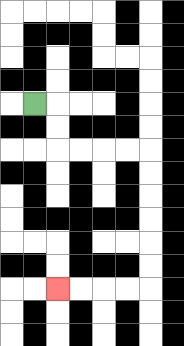{'start': '[1, 4]', 'end': '[2, 12]', 'path_directions': 'R,D,D,R,R,R,R,D,D,D,D,D,D,L,L,L,L', 'path_coordinates': '[[1, 4], [2, 4], [2, 5], [2, 6], [3, 6], [4, 6], [5, 6], [6, 6], [6, 7], [6, 8], [6, 9], [6, 10], [6, 11], [6, 12], [5, 12], [4, 12], [3, 12], [2, 12]]'}